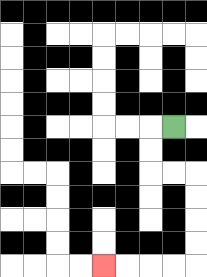{'start': '[7, 5]', 'end': '[4, 11]', 'path_directions': 'L,D,D,R,R,D,D,D,D,L,L,L,L', 'path_coordinates': '[[7, 5], [6, 5], [6, 6], [6, 7], [7, 7], [8, 7], [8, 8], [8, 9], [8, 10], [8, 11], [7, 11], [6, 11], [5, 11], [4, 11]]'}